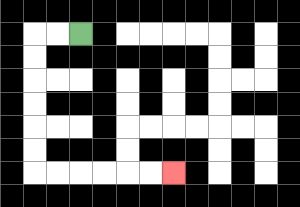{'start': '[3, 1]', 'end': '[7, 7]', 'path_directions': 'L,L,D,D,D,D,D,D,R,R,R,R,R,R', 'path_coordinates': '[[3, 1], [2, 1], [1, 1], [1, 2], [1, 3], [1, 4], [1, 5], [1, 6], [1, 7], [2, 7], [3, 7], [4, 7], [5, 7], [6, 7], [7, 7]]'}